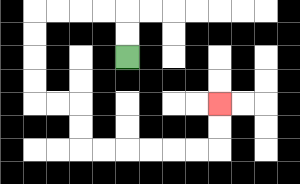{'start': '[5, 2]', 'end': '[9, 4]', 'path_directions': 'U,U,L,L,L,L,D,D,D,D,R,R,D,D,R,R,R,R,R,R,U,U', 'path_coordinates': '[[5, 2], [5, 1], [5, 0], [4, 0], [3, 0], [2, 0], [1, 0], [1, 1], [1, 2], [1, 3], [1, 4], [2, 4], [3, 4], [3, 5], [3, 6], [4, 6], [5, 6], [6, 6], [7, 6], [8, 6], [9, 6], [9, 5], [9, 4]]'}